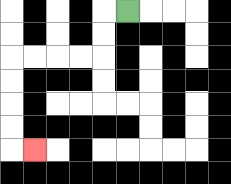{'start': '[5, 0]', 'end': '[1, 6]', 'path_directions': 'L,D,D,L,L,L,L,D,D,D,D,R', 'path_coordinates': '[[5, 0], [4, 0], [4, 1], [4, 2], [3, 2], [2, 2], [1, 2], [0, 2], [0, 3], [0, 4], [0, 5], [0, 6], [1, 6]]'}